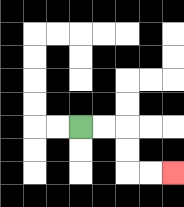{'start': '[3, 5]', 'end': '[7, 7]', 'path_directions': 'R,R,D,D,R,R', 'path_coordinates': '[[3, 5], [4, 5], [5, 5], [5, 6], [5, 7], [6, 7], [7, 7]]'}